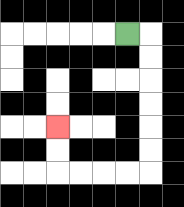{'start': '[5, 1]', 'end': '[2, 5]', 'path_directions': 'R,D,D,D,D,D,D,L,L,L,L,U,U', 'path_coordinates': '[[5, 1], [6, 1], [6, 2], [6, 3], [6, 4], [6, 5], [6, 6], [6, 7], [5, 7], [4, 7], [3, 7], [2, 7], [2, 6], [2, 5]]'}